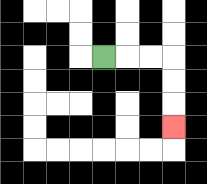{'start': '[4, 2]', 'end': '[7, 5]', 'path_directions': 'R,R,R,D,D,D', 'path_coordinates': '[[4, 2], [5, 2], [6, 2], [7, 2], [7, 3], [7, 4], [7, 5]]'}